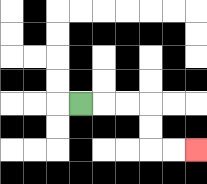{'start': '[3, 4]', 'end': '[8, 6]', 'path_directions': 'R,R,R,D,D,R,R', 'path_coordinates': '[[3, 4], [4, 4], [5, 4], [6, 4], [6, 5], [6, 6], [7, 6], [8, 6]]'}